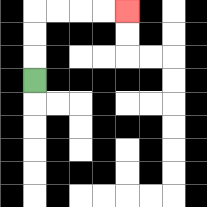{'start': '[1, 3]', 'end': '[5, 0]', 'path_directions': 'U,U,U,R,R,R,R', 'path_coordinates': '[[1, 3], [1, 2], [1, 1], [1, 0], [2, 0], [3, 0], [4, 0], [5, 0]]'}